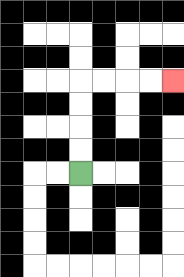{'start': '[3, 7]', 'end': '[7, 3]', 'path_directions': 'U,U,U,U,R,R,R,R', 'path_coordinates': '[[3, 7], [3, 6], [3, 5], [3, 4], [3, 3], [4, 3], [5, 3], [6, 3], [7, 3]]'}